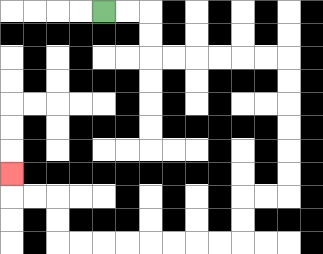{'start': '[4, 0]', 'end': '[0, 7]', 'path_directions': 'R,R,D,D,R,R,R,R,R,R,D,D,D,D,D,D,L,L,D,D,L,L,L,L,L,L,L,L,U,U,L,L,U', 'path_coordinates': '[[4, 0], [5, 0], [6, 0], [6, 1], [6, 2], [7, 2], [8, 2], [9, 2], [10, 2], [11, 2], [12, 2], [12, 3], [12, 4], [12, 5], [12, 6], [12, 7], [12, 8], [11, 8], [10, 8], [10, 9], [10, 10], [9, 10], [8, 10], [7, 10], [6, 10], [5, 10], [4, 10], [3, 10], [2, 10], [2, 9], [2, 8], [1, 8], [0, 8], [0, 7]]'}